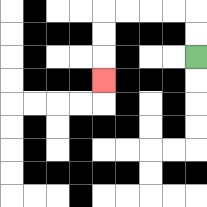{'start': '[8, 2]', 'end': '[4, 3]', 'path_directions': 'U,U,L,L,L,L,D,D,D', 'path_coordinates': '[[8, 2], [8, 1], [8, 0], [7, 0], [6, 0], [5, 0], [4, 0], [4, 1], [4, 2], [4, 3]]'}